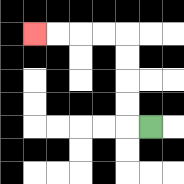{'start': '[6, 5]', 'end': '[1, 1]', 'path_directions': 'L,U,U,U,U,L,L,L,L', 'path_coordinates': '[[6, 5], [5, 5], [5, 4], [5, 3], [5, 2], [5, 1], [4, 1], [3, 1], [2, 1], [1, 1]]'}